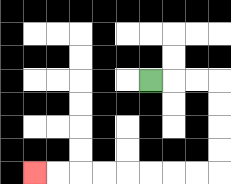{'start': '[6, 3]', 'end': '[1, 7]', 'path_directions': 'R,R,R,D,D,D,D,L,L,L,L,L,L,L,L', 'path_coordinates': '[[6, 3], [7, 3], [8, 3], [9, 3], [9, 4], [9, 5], [9, 6], [9, 7], [8, 7], [7, 7], [6, 7], [5, 7], [4, 7], [3, 7], [2, 7], [1, 7]]'}